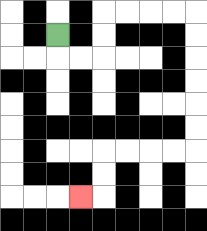{'start': '[2, 1]', 'end': '[3, 8]', 'path_directions': 'D,R,R,U,U,R,R,R,R,D,D,D,D,D,D,L,L,L,L,D,D,L', 'path_coordinates': '[[2, 1], [2, 2], [3, 2], [4, 2], [4, 1], [4, 0], [5, 0], [6, 0], [7, 0], [8, 0], [8, 1], [8, 2], [8, 3], [8, 4], [8, 5], [8, 6], [7, 6], [6, 6], [5, 6], [4, 6], [4, 7], [4, 8], [3, 8]]'}